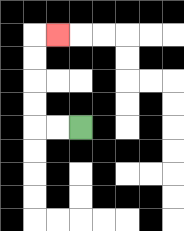{'start': '[3, 5]', 'end': '[2, 1]', 'path_directions': 'L,L,U,U,U,U,R', 'path_coordinates': '[[3, 5], [2, 5], [1, 5], [1, 4], [1, 3], [1, 2], [1, 1], [2, 1]]'}